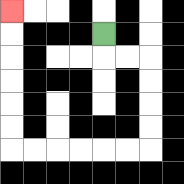{'start': '[4, 1]', 'end': '[0, 0]', 'path_directions': 'D,R,R,D,D,D,D,L,L,L,L,L,L,U,U,U,U,U,U', 'path_coordinates': '[[4, 1], [4, 2], [5, 2], [6, 2], [6, 3], [6, 4], [6, 5], [6, 6], [5, 6], [4, 6], [3, 6], [2, 6], [1, 6], [0, 6], [0, 5], [0, 4], [0, 3], [0, 2], [0, 1], [0, 0]]'}